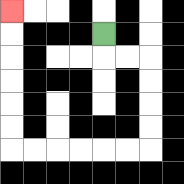{'start': '[4, 1]', 'end': '[0, 0]', 'path_directions': 'D,R,R,D,D,D,D,L,L,L,L,L,L,U,U,U,U,U,U', 'path_coordinates': '[[4, 1], [4, 2], [5, 2], [6, 2], [6, 3], [6, 4], [6, 5], [6, 6], [5, 6], [4, 6], [3, 6], [2, 6], [1, 6], [0, 6], [0, 5], [0, 4], [0, 3], [0, 2], [0, 1], [0, 0]]'}